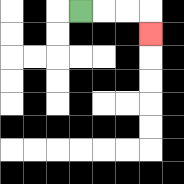{'start': '[3, 0]', 'end': '[6, 1]', 'path_directions': 'R,R,R,D', 'path_coordinates': '[[3, 0], [4, 0], [5, 0], [6, 0], [6, 1]]'}